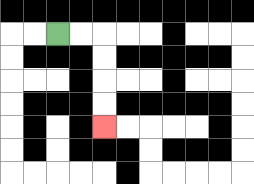{'start': '[2, 1]', 'end': '[4, 5]', 'path_directions': 'R,R,D,D,D,D', 'path_coordinates': '[[2, 1], [3, 1], [4, 1], [4, 2], [4, 3], [4, 4], [4, 5]]'}